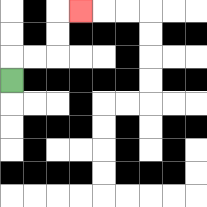{'start': '[0, 3]', 'end': '[3, 0]', 'path_directions': 'U,R,R,U,U,R', 'path_coordinates': '[[0, 3], [0, 2], [1, 2], [2, 2], [2, 1], [2, 0], [3, 0]]'}